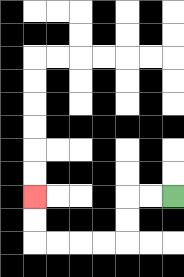{'start': '[7, 8]', 'end': '[1, 8]', 'path_directions': 'L,L,D,D,L,L,L,L,U,U', 'path_coordinates': '[[7, 8], [6, 8], [5, 8], [5, 9], [5, 10], [4, 10], [3, 10], [2, 10], [1, 10], [1, 9], [1, 8]]'}